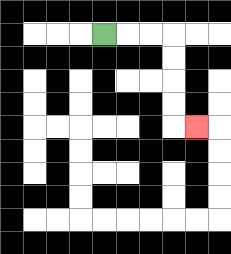{'start': '[4, 1]', 'end': '[8, 5]', 'path_directions': 'R,R,R,D,D,D,D,R', 'path_coordinates': '[[4, 1], [5, 1], [6, 1], [7, 1], [7, 2], [7, 3], [7, 4], [7, 5], [8, 5]]'}